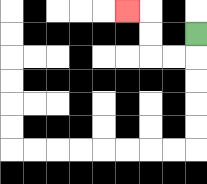{'start': '[8, 1]', 'end': '[5, 0]', 'path_directions': 'D,L,L,U,U,L', 'path_coordinates': '[[8, 1], [8, 2], [7, 2], [6, 2], [6, 1], [6, 0], [5, 0]]'}